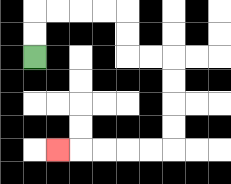{'start': '[1, 2]', 'end': '[2, 6]', 'path_directions': 'U,U,R,R,R,R,D,D,R,R,D,D,D,D,L,L,L,L,L', 'path_coordinates': '[[1, 2], [1, 1], [1, 0], [2, 0], [3, 0], [4, 0], [5, 0], [5, 1], [5, 2], [6, 2], [7, 2], [7, 3], [7, 4], [7, 5], [7, 6], [6, 6], [5, 6], [4, 6], [3, 6], [2, 6]]'}